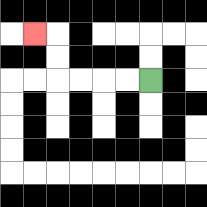{'start': '[6, 3]', 'end': '[1, 1]', 'path_directions': 'L,L,L,L,U,U,L', 'path_coordinates': '[[6, 3], [5, 3], [4, 3], [3, 3], [2, 3], [2, 2], [2, 1], [1, 1]]'}